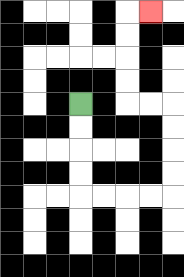{'start': '[3, 4]', 'end': '[6, 0]', 'path_directions': 'D,D,D,D,R,R,R,R,U,U,U,U,L,L,U,U,U,U,R', 'path_coordinates': '[[3, 4], [3, 5], [3, 6], [3, 7], [3, 8], [4, 8], [5, 8], [6, 8], [7, 8], [7, 7], [7, 6], [7, 5], [7, 4], [6, 4], [5, 4], [5, 3], [5, 2], [5, 1], [5, 0], [6, 0]]'}